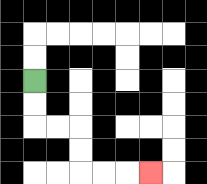{'start': '[1, 3]', 'end': '[6, 7]', 'path_directions': 'D,D,R,R,D,D,R,R,R', 'path_coordinates': '[[1, 3], [1, 4], [1, 5], [2, 5], [3, 5], [3, 6], [3, 7], [4, 7], [5, 7], [6, 7]]'}